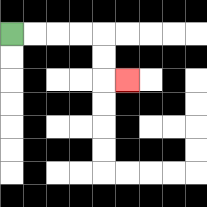{'start': '[0, 1]', 'end': '[5, 3]', 'path_directions': 'R,R,R,R,D,D,R', 'path_coordinates': '[[0, 1], [1, 1], [2, 1], [3, 1], [4, 1], [4, 2], [4, 3], [5, 3]]'}